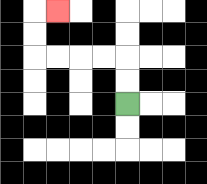{'start': '[5, 4]', 'end': '[2, 0]', 'path_directions': 'U,U,L,L,L,L,U,U,R', 'path_coordinates': '[[5, 4], [5, 3], [5, 2], [4, 2], [3, 2], [2, 2], [1, 2], [1, 1], [1, 0], [2, 0]]'}